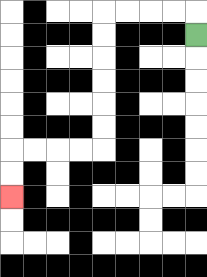{'start': '[8, 1]', 'end': '[0, 8]', 'path_directions': 'U,L,L,L,L,D,D,D,D,D,D,L,L,L,L,D,D', 'path_coordinates': '[[8, 1], [8, 0], [7, 0], [6, 0], [5, 0], [4, 0], [4, 1], [4, 2], [4, 3], [4, 4], [4, 5], [4, 6], [3, 6], [2, 6], [1, 6], [0, 6], [0, 7], [0, 8]]'}